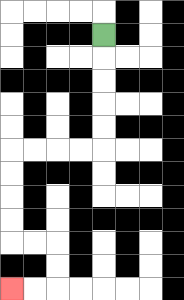{'start': '[4, 1]', 'end': '[0, 12]', 'path_directions': 'D,D,D,D,D,L,L,L,L,D,D,D,D,R,R,D,D,L,L', 'path_coordinates': '[[4, 1], [4, 2], [4, 3], [4, 4], [4, 5], [4, 6], [3, 6], [2, 6], [1, 6], [0, 6], [0, 7], [0, 8], [0, 9], [0, 10], [1, 10], [2, 10], [2, 11], [2, 12], [1, 12], [0, 12]]'}